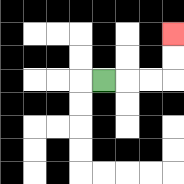{'start': '[4, 3]', 'end': '[7, 1]', 'path_directions': 'R,R,R,U,U', 'path_coordinates': '[[4, 3], [5, 3], [6, 3], [7, 3], [7, 2], [7, 1]]'}